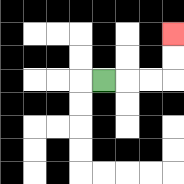{'start': '[4, 3]', 'end': '[7, 1]', 'path_directions': 'R,R,R,U,U', 'path_coordinates': '[[4, 3], [5, 3], [6, 3], [7, 3], [7, 2], [7, 1]]'}